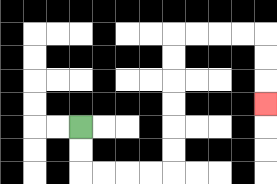{'start': '[3, 5]', 'end': '[11, 4]', 'path_directions': 'D,D,R,R,R,R,U,U,U,U,U,U,R,R,R,R,D,D,D', 'path_coordinates': '[[3, 5], [3, 6], [3, 7], [4, 7], [5, 7], [6, 7], [7, 7], [7, 6], [7, 5], [7, 4], [7, 3], [7, 2], [7, 1], [8, 1], [9, 1], [10, 1], [11, 1], [11, 2], [11, 3], [11, 4]]'}